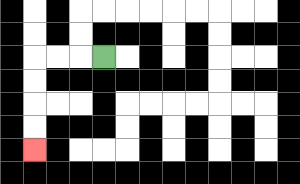{'start': '[4, 2]', 'end': '[1, 6]', 'path_directions': 'L,L,L,D,D,D,D', 'path_coordinates': '[[4, 2], [3, 2], [2, 2], [1, 2], [1, 3], [1, 4], [1, 5], [1, 6]]'}